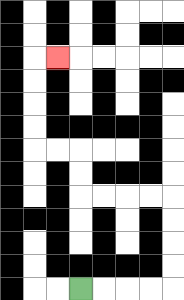{'start': '[3, 12]', 'end': '[2, 2]', 'path_directions': 'R,R,R,R,U,U,U,U,L,L,L,L,U,U,L,L,U,U,U,U,R', 'path_coordinates': '[[3, 12], [4, 12], [5, 12], [6, 12], [7, 12], [7, 11], [7, 10], [7, 9], [7, 8], [6, 8], [5, 8], [4, 8], [3, 8], [3, 7], [3, 6], [2, 6], [1, 6], [1, 5], [1, 4], [1, 3], [1, 2], [2, 2]]'}